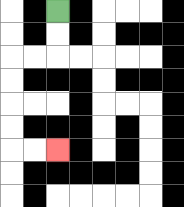{'start': '[2, 0]', 'end': '[2, 6]', 'path_directions': 'D,D,L,L,D,D,D,D,R,R', 'path_coordinates': '[[2, 0], [2, 1], [2, 2], [1, 2], [0, 2], [0, 3], [0, 4], [0, 5], [0, 6], [1, 6], [2, 6]]'}